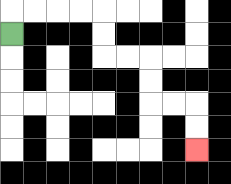{'start': '[0, 1]', 'end': '[8, 6]', 'path_directions': 'U,R,R,R,R,D,D,R,R,D,D,R,R,D,D', 'path_coordinates': '[[0, 1], [0, 0], [1, 0], [2, 0], [3, 0], [4, 0], [4, 1], [4, 2], [5, 2], [6, 2], [6, 3], [6, 4], [7, 4], [8, 4], [8, 5], [8, 6]]'}